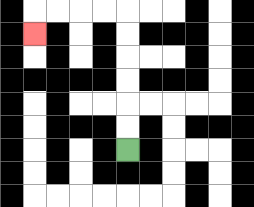{'start': '[5, 6]', 'end': '[1, 1]', 'path_directions': 'U,U,U,U,U,U,L,L,L,L,D', 'path_coordinates': '[[5, 6], [5, 5], [5, 4], [5, 3], [5, 2], [5, 1], [5, 0], [4, 0], [3, 0], [2, 0], [1, 0], [1, 1]]'}